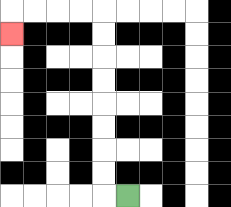{'start': '[5, 8]', 'end': '[0, 1]', 'path_directions': 'L,U,U,U,U,U,U,U,U,L,L,L,L,D', 'path_coordinates': '[[5, 8], [4, 8], [4, 7], [4, 6], [4, 5], [4, 4], [4, 3], [4, 2], [4, 1], [4, 0], [3, 0], [2, 0], [1, 0], [0, 0], [0, 1]]'}